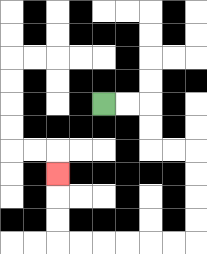{'start': '[4, 4]', 'end': '[2, 7]', 'path_directions': 'R,R,D,D,R,R,D,D,D,D,L,L,L,L,L,L,U,U,U', 'path_coordinates': '[[4, 4], [5, 4], [6, 4], [6, 5], [6, 6], [7, 6], [8, 6], [8, 7], [8, 8], [8, 9], [8, 10], [7, 10], [6, 10], [5, 10], [4, 10], [3, 10], [2, 10], [2, 9], [2, 8], [2, 7]]'}